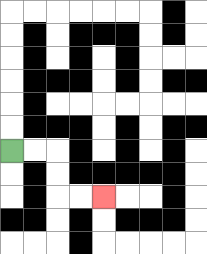{'start': '[0, 6]', 'end': '[4, 8]', 'path_directions': 'R,R,D,D,R,R', 'path_coordinates': '[[0, 6], [1, 6], [2, 6], [2, 7], [2, 8], [3, 8], [4, 8]]'}